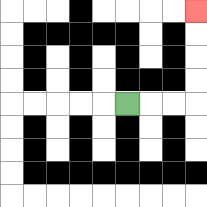{'start': '[5, 4]', 'end': '[8, 0]', 'path_directions': 'R,R,R,U,U,U,U', 'path_coordinates': '[[5, 4], [6, 4], [7, 4], [8, 4], [8, 3], [8, 2], [8, 1], [8, 0]]'}